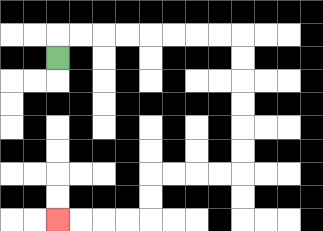{'start': '[2, 2]', 'end': '[2, 9]', 'path_directions': 'U,R,R,R,R,R,R,R,R,D,D,D,D,D,D,L,L,L,L,D,D,L,L,L,L', 'path_coordinates': '[[2, 2], [2, 1], [3, 1], [4, 1], [5, 1], [6, 1], [7, 1], [8, 1], [9, 1], [10, 1], [10, 2], [10, 3], [10, 4], [10, 5], [10, 6], [10, 7], [9, 7], [8, 7], [7, 7], [6, 7], [6, 8], [6, 9], [5, 9], [4, 9], [3, 9], [2, 9]]'}